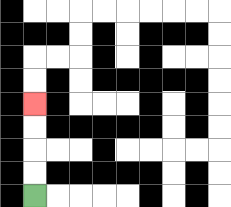{'start': '[1, 8]', 'end': '[1, 4]', 'path_directions': 'U,U,U,U', 'path_coordinates': '[[1, 8], [1, 7], [1, 6], [1, 5], [1, 4]]'}